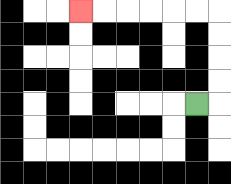{'start': '[8, 4]', 'end': '[3, 0]', 'path_directions': 'R,U,U,U,U,L,L,L,L,L,L', 'path_coordinates': '[[8, 4], [9, 4], [9, 3], [9, 2], [9, 1], [9, 0], [8, 0], [7, 0], [6, 0], [5, 0], [4, 0], [3, 0]]'}